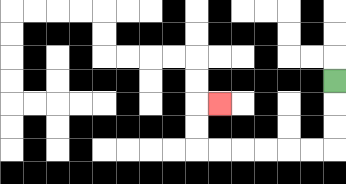{'start': '[14, 3]', 'end': '[9, 4]', 'path_directions': 'D,D,D,L,L,L,L,L,L,U,U,R', 'path_coordinates': '[[14, 3], [14, 4], [14, 5], [14, 6], [13, 6], [12, 6], [11, 6], [10, 6], [9, 6], [8, 6], [8, 5], [8, 4], [9, 4]]'}